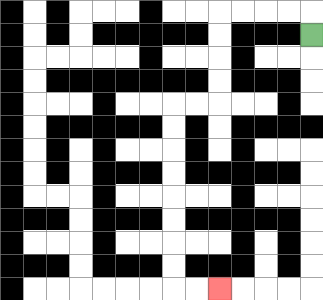{'start': '[13, 1]', 'end': '[9, 12]', 'path_directions': 'U,L,L,L,L,D,D,D,D,L,L,D,D,D,D,D,D,D,D,R,R', 'path_coordinates': '[[13, 1], [13, 0], [12, 0], [11, 0], [10, 0], [9, 0], [9, 1], [9, 2], [9, 3], [9, 4], [8, 4], [7, 4], [7, 5], [7, 6], [7, 7], [7, 8], [7, 9], [7, 10], [7, 11], [7, 12], [8, 12], [9, 12]]'}